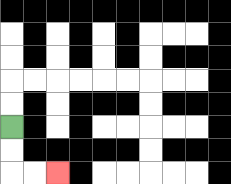{'start': '[0, 5]', 'end': '[2, 7]', 'path_directions': 'D,D,R,R', 'path_coordinates': '[[0, 5], [0, 6], [0, 7], [1, 7], [2, 7]]'}